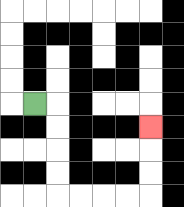{'start': '[1, 4]', 'end': '[6, 5]', 'path_directions': 'R,D,D,D,D,R,R,R,R,U,U,U', 'path_coordinates': '[[1, 4], [2, 4], [2, 5], [2, 6], [2, 7], [2, 8], [3, 8], [4, 8], [5, 8], [6, 8], [6, 7], [6, 6], [6, 5]]'}